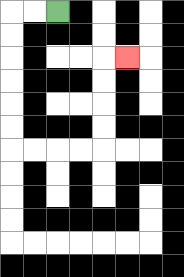{'start': '[2, 0]', 'end': '[5, 2]', 'path_directions': 'L,L,D,D,D,D,D,D,R,R,R,R,U,U,U,U,R', 'path_coordinates': '[[2, 0], [1, 0], [0, 0], [0, 1], [0, 2], [0, 3], [0, 4], [0, 5], [0, 6], [1, 6], [2, 6], [3, 6], [4, 6], [4, 5], [4, 4], [4, 3], [4, 2], [5, 2]]'}